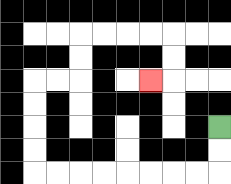{'start': '[9, 5]', 'end': '[6, 3]', 'path_directions': 'D,D,L,L,L,L,L,L,L,L,U,U,U,U,R,R,U,U,R,R,R,R,D,D,L', 'path_coordinates': '[[9, 5], [9, 6], [9, 7], [8, 7], [7, 7], [6, 7], [5, 7], [4, 7], [3, 7], [2, 7], [1, 7], [1, 6], [1, 5], [1, 4], [1, 3], [2, 3], [3, 3], [3, 2], [3, 1], [4, 1], [5, 1], [6, 1], [7, 1], [7, 2], [7, 3], [6, 3]]'}